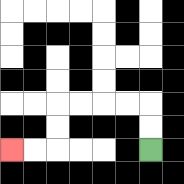{'start': '[6, 6]', 'end': '[0, 6]', 'path_directions': 'U,U,L,L,L,L,D,D,L,L', 'path_coordinates': '[[6, 6], [6, 5], [6, 4], [5, 4], [4, 4], [3, 4], [2, 4], [2, 5], [2, 6], [1, 6], [0, 6]]'}